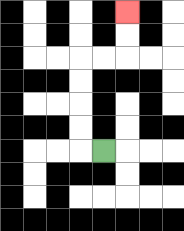{'start': '[4, 6]', 'end': '[5, 0]', 'path_directions': 'L,U,U,U,U,R,R,U,U', 'path_coordinates': '[[4, 6], [3, 6], [3, 5], [3, 4], [3, 3], [3, 2], [4, 2], [5, 2], [5, 1], [5, 0]]'}